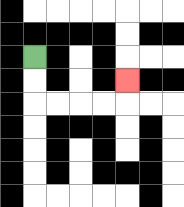{'start': '[1, 2]', 'end': '[5, 3]', 'path_directions': 'D,D,R,R,R,R,U', 'path_coordinates': '[[1, 2], [1, 3], [1, 4], [2, 4], [3, 4], [4, 4], [5, 4], [5, 3]]'}